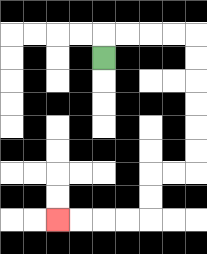{'start': '[4, 2]', 'end': '[2, 9]', 'path_directions': 'U,R,R,R,R,D,D,D,D,D,D,L,L,D,D,L,L,L,L', 'path_coordinates': '[[4, 2], [4, 1], [5, 1], [6, 1], [7, 1], [8, 1], [8, 2], [8, 3], [8, 4], [8, 5], [8, 6], [8, 7], [7, 7], [6, 7], [6, 8], [6, 9], [5, 9], [4, 9], [3, 9], [2, 9]]'}